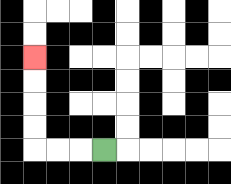{'start': '[4, 6]', 'end': '[1, 2]', 'path_directions': 'L,L,L,U,U,U,U', 'path_coordinates': '[[4, 6], [3, 6], [2, 6], [1, 6], [1, 5], [1, 4], [1, 3], [1, 2]]'}